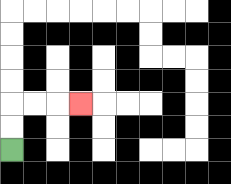{'start': '[0, 6]', 'end': '[3, 4]', 'path_directions': 'U,U,R,R,R', 'path_coordinates': '[[0, 6], [0, 5], [0, 4], [1, 4], [2, 4], [3, 4]]'}